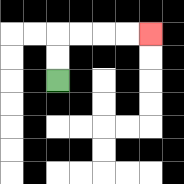{'start': '[2, 3]', 'end': '[6, 1]', 'path_directions': 'U,U,R,R,R,R', 'path_coordinates': '[[2, 3], [2, 2], [2, 1], [3, 1], [4, 1], [5, 1], [6, 1]]'}